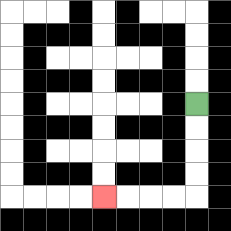{'start': '[8, 4]', 'end': '[4, 8]', 'path_directions': 'D,D,D,D,L,L,L,L', 'path_coordinates': '[[8, 4], [8, 5], [8, 6], [8, 7], [8, 8], [7, 8], [6, 8], [5, 8], [4, 8]]'}